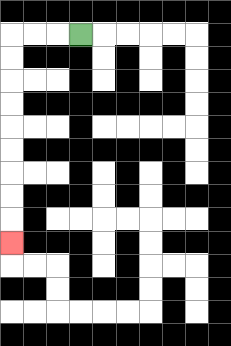{'start': '[3, 1]', 'end': '[0, 10]', 'path_directions': 'L,L,L,D,D,D,D,D,D,D,D,D', 'path_coordinates': '[[3, 1], [2, 1], [1, 1], [0, 1], [0, 2], [0, 3], [0, 4], [0, 5], [0, 6], [0, 7], [0, 8], [0, 9], [0, 10]]'}